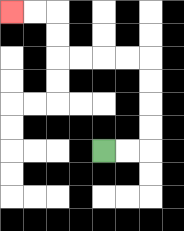{'start': '[4, 6]', 'end': '[0, 0]', 'path_directions': 'R,R,U,U,U,U,L,L,L,L,U,U,L,L', 'path_coordinates': '[[4, 6], [5, 6], [6, 6], [6, 5], [6, 4], [6, 3], [6, 2], [5, 2], [4, 2], [3, 2], [2, 2], [2, 1], [2, 0], [1, 0], [0, 0]]'}